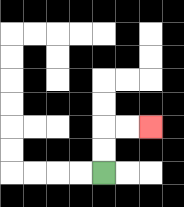{'start': '[4, 7]', 'end': '[6, 5]', 'path_directions': 'U,U,R,R', 'path_coordinates': '[[4, 7], [4, 6], [4, 5], [5, 5], [6, 5]]'}